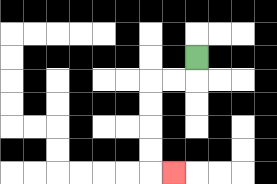{'start': '[8, 2]', 'end': '[7, 7]', 'path_directions': 'D,L,L,D,D,D,D,R', 'path_coordinates': '[[8, 2], [8, 3], [7, 3], [6, 3], [6, 4], [6, 5], [6, 6], [6, 7], [7, 7]]'}